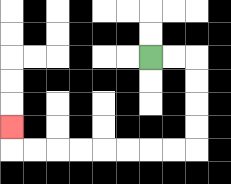{'start': '[6, 2]', 'end': '[0, 5]', 'path_directions': 'R,R,D,D,D,D,L,L,L,L,L,L,L,L,U', 'path_coordinates': '[[6, 2], [7, 2], [8, 2], [8, 3], [8, 4], [8, 5], [8, 6], [7, 6], [6, 6], [5, 6], [4, 6], [3, 6], [2, 6], [1, 6], [0, 6], [0, 5]]'}